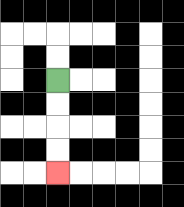{'start': '[2, 3]', 'end': '[2, 7]', 'path_directions': 'D,D,D,D', 'path_coordinates': '[[2, 3], [2, 4], [2, 5], [2, 6], [2, 7]]'}